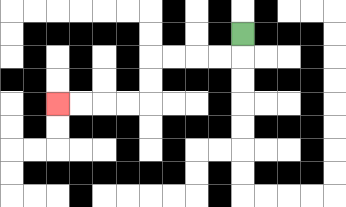{'start': '[10, 1]', 'end': '[2, 4]', 'path_directions': 'D,L,L,L,L,D,D,L,L,L,L', 'path_coordinates': '[[10, 1], [10, 2], [9, 2], [8, 2], [7, 2], [6, 2], [6, 3], [6, 4], [5, 4], [4, 4], [3, 4], [2, 4]]'}